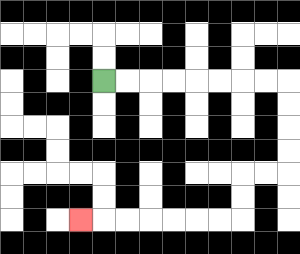{'start': '[4, 3]', 'end': '[3, 9]', 'path_directions': 'R,R,R,R,R,R,R,R,D,D,D,D,L,L,D,D,L,L,L,L,L,L,L', 'path_coordinates': '[[4, 3], [5, 3], [6, 3], [7, 3], [8, 3], [9, 3], [10, 3], [11, 3], [12, 3], [12, 4], [12, 5], [12, 6], [12, 7], [11, 7], [10, 7], [10, 8], [10, 9], [9, 9], [8, 9], [7, 9], [6, 9], [5, 9], [4, 9], [3, 9]]'}